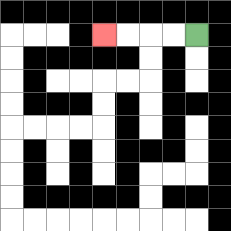{'start': '[8, 1]', 'end': '[4, 1]', 'path_directions': 'L,L,L,L', 'path_coordinates': '[[8, 1], [7, 1], [6, 1], [5, 1], [4, 1]]'}